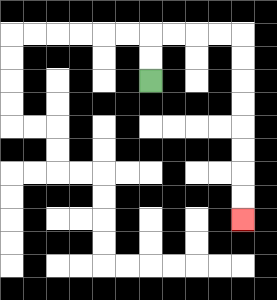{'start': '[6, 3]', 'end': '[10, 9]', 'path_directions': 'U,U,R,R,R,R,D,D,D,D,D,D,D,D', 'path_coordinates': '[[6, 3], [6, 2], [6, 1], [7, 1], [8, 1], [9, 1], [10, 1], [10, 2], [10, 3], [10, 4], [10, 5], [10, 6], [10, 7], [10, 8], [10, 9]]'}